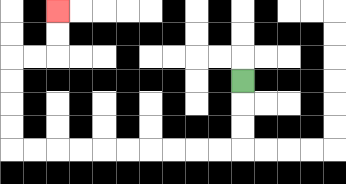{'start': '[10, 3]', 'end': '[2, 0]', 'path_directions': 'D,D,D,L,L,L,L,L,L,L,L,L,L,U,U,U,U,R,R,U,U', 'path_coordinates': '[[10, 3], [10, 4], [10, 5], [10, 6], [9, 6], [8, 6], [7, 6], [6, 6], [5, 6], [4, 6], [3, 6], [2, 6], [1, 6], [0, 6], [0, 5], [0, 4], [0, 3], [0, 2], [1, 2], [2, 2], [2, 1], [2, 0]]'}